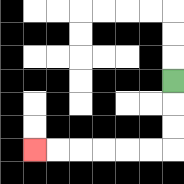{'start': '[7, 3]', 'end': '[1, 6]', 'path_directions': 'D,D,D,L,L,L,L,L,L', 'path_coordinates': '[[7, 3], [7, 4], [7, 5], [7, 6], [6, 6], [5, 6], [4, 6], [3, 6], [2, 6], [1, 6]]'}